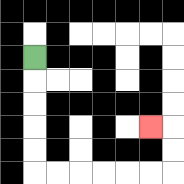{'start': '[1, 2]', 'end': '[6, 5]', 'path_directions': 'D,D,D,D,D,R,R,R,R,R,R,U,U,L', 'path_coordinates': '[[1, 2], [1, 3], [1, 4], [1, 5], [1, 6], [1, 7], [2, 7], [3, 7], [4, 7], [5, 7], [6, 7], [7, 7], [7, 6], [7, 5], [6, 5]]'}